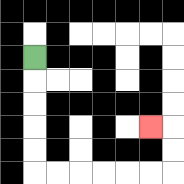{'start': '[1, 2]', 'end': '[6, 5]', 'path_directions': 'D,D,D,D,D,R,R,R,R,R,R,U,U,L', 'path_coordinates': '[[1, 2], [1, 3], [1, 4], [1, 5], [1, 6], [1, 7], [2, 7], [3, 7], [4, 7], [5, 7], [6, 7], [7, 7], [7, 6], [7, 5], [6, 5]]'}